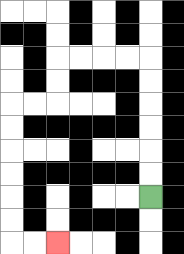{'start': '[6, 8]', 'end': '[2, 10]', 'path_directions': 'U,U,U,U,U,U,L,L,L,L,D,D,L,L,D,D,D,D,D,D,R,R', 'path_coordinates': '[[6, 8], [6, 7], [6, 6], [6, 5], [6, 4], [6, 3], [6, 2], [5, 2], [4, 2], [3, 2], [2, 2], [2, 3], [2, 4], [1, 4], [0, 4], [0, 5], [0, 6], [0, 7], [0, 8], [0, 9], [0, 10], [1, 10], [2, 10]]'}